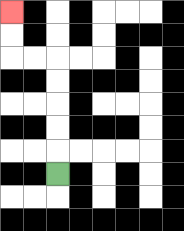{'start': '[2, 7]', 'end': '[0, 0]', 'path_directions': 'U,U,U,U,U,L,L,U,U', 'path_coordinates': '[[2, 7], [2, 6], [2, 5], [2, 4], [2, 3], [2, 2], [1, 2], [0, 2], [0, 1], [0, 0]]'}